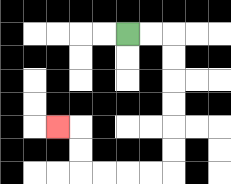{'start': '[5, 1]', 'end': '[2, 5]', 'path_directions': 'R,R,D,D,D,D,D,D,L,L,L,L,U,U,L', 'path_coordinates': '[[5, 1], [6, 1], [7, 1], [7, 2], [7, 3], [7, 4], [7, 5], [7, 6], [7, 7], [6, 7], [5, 7], [4, 7], [3, 7], [3, 6], [3, 5], [2, 5]]'}